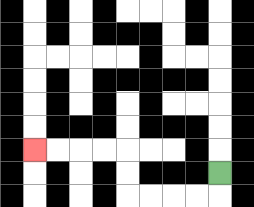{'start': '[9, 7]', 'end': '[1, 6]', 'path_directions': 'D,L,L,L,L,U,U,L,L,L,L', 'path_coordinates': '[[9, 7], [9, 8], [8, 8], [7, 8], [6, 8], [5, 8], [5, 7], [5, 6], [4, 6], [3, 6], [2, 6], [1, 6]]'}